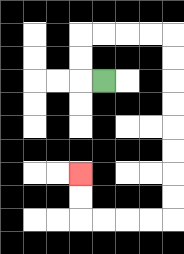{'start': '[4, 3]', 'end': '[3, 7]', 'path_directions': 'L,U,U,R,R,R,R,D,D,D,D,D,D,D,D,L,L,L,L,U,U', 'path_coordinates': '[[4, 3], [3, 3], [3, 2], [3, 1], [4, 1], [5, 1], [6, 1], [7, 1], [7, 2], [7, 3], [7, 4], [7, 5], [7, 6], [7, 7], [7, 8], [7, 9], [6, 9], [5, 9], [4, 9], [3, 9], [3, 8], [3, 7]]'}